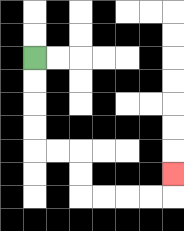{'start': '[1, 2]', 'end': '[7, 7]', 'path_directions': 'D,D,D,D,R,R,D,D,R,R,R,R,U', 'path_coordinates': '[[1, 2], [1, 3], [1, 4], [1, 5], [1, 6], [2, 6], [3, 6], [3, 7], [3, 8], [4, 8], [5, 8], [6, 8], [7, 8], [7, 7]]'}